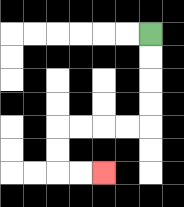{'start': '[6, 1]', 'end': '[4, 7]', 'path_directions': 'D,D,D,D,L,L,L,L,D,D,R,R', 'path_coordinates': '[[6, 1], [6, 2], [6, 3], [6, 4], [6, 5], [5, 5], [4, 5], [3, 5], [2, 5], [2, 6], [2, 7], [3, 7], [4, 7]]'}